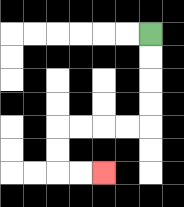{'start': '[6, 1]', 'end': '[4, 7]', 'path_directions': 'D,D,D,D,L,L,L,L,D,D,R,R', 'path_coordinates': '[[6, 1], [6, 2], [6, 3], [6, 4], [6, 5], [5, 5], [4, 5], [3, 5], [2, 5], [2, 6], [2, 7], [3, 7], [4, 7]]'}